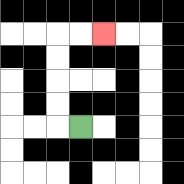{'start': '[3, 5]', 'end': '[4, 1]', 'path_directions': 'L,U,U,U,U,R,R', 'path_coordinates': '[[3, 5], [2, 5], [2, 4], [2, 3], [2, 2], [2, 1], [3, 1], [4, 1]]'}